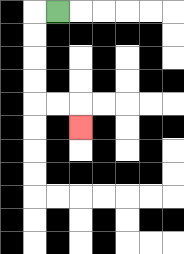{'start': '[2, 0]', 'end': '[3, 5]', 'path_directions': 'L,D,D,D,D,R,R,D', 'path_coordinates': '[[2, 0], [1, 0], [1, 1], [1, 2], [1, 3], [1, 4], [2, 4], [3, 4], [3, 5]]'}